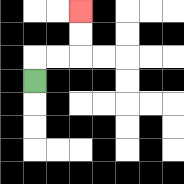{'start': '[1, 3]', 'end': '[3, 0]', 'path_directions': 'U,R,R,U,U', 'path_coordinates': '[[1, 3], [1, 2], [2, 2], [3, 2], [3, 1], [3, 0]]'}